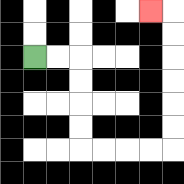{'start': '[1, 2]', 'end': '[6, 0]', 'path_directions': 'R,R,D,D,D,D,R,R,R,R,U,U,U,U,U,U,L', 'path_coordinates': '[[1, 2], [2, 2], [3, 2], [3, 3], [3, 4], [3, 5], [3, 6], [4, 6], [5, 6], [6, 6], [7, 6], [7, 5], [7, 4], [7, 3], [7, 2], [7, 1], [7, 0], [6, 0]]'}